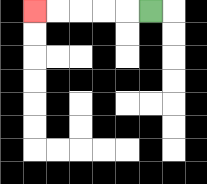{'start': '[6, 0]', 'end': '[1, 0]', 'path_directions': 'L,L,L,L,L', 'path_coordinates': '[[6, 0], [5, 0], [4, 0], [3, 0], [2, 0], [1, 0]]'}